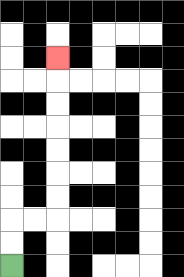{'start': '[0, 11]', 'end': '[2, 2]', 'path_directions': 'U,U,R,R,U,U,U,U,U,U,U', 'path_coordinates': '[[0, 11], [0, 10], [0, 9], [1, 9], [2, 9], [2, 8], [2, 7], [2, 6], [2, 5], [2, 4], [2, 3], [2, 2]]'}